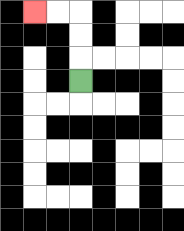{'start': '[3, 3]', 'end': '[1, 0]', 'path_directions': 'U,U,U,L,L', 'path_coordinates': '[[3, 3], [3, 2], [3, 1], [3, 0], [2, 0], [1, 0]]'}